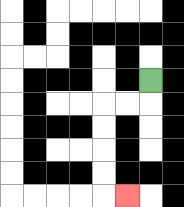{'start': '[6, 3]', 'end': '[5, 8]', 'path_directions': 'D,L,L,D,D,D,D,R', 'path_coordinates': '[[6, 3], [6, 4], [5, 4], [4, 4], [4, 5], [4, 6], [4, 7], [4, 8], [5, 8]]'}